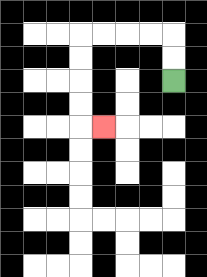{'start': '[7, 3]', 'end': '[4, 5]', 'path_directions': 'U,U,L,L,L,L,D,D,D,D,R', 'path_coordinates': '[[7, 3], [7, 2], [7, 1], [6, 1], [5, 1], [4, 1], [3, 1], [3, 2], [3, 3], [3, 4], [3, 5], [4, 5]]'}